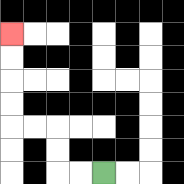{'start': '[4, 7]', 'end': '[0, 1]', 'path_directions': 'L,L,U,U,L,L,U,U,U,U', 'path_coordinates': '[[4, 7], [3, 7], [2, 7], [2, 6], [2, 5], [1, 5], [0, 5], [0, 4], [0, 3], [0, 2], [0, 1]]'}